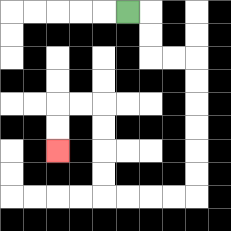{'start': '[5, 0]', 'end': '[2, 6]', 'path_directions': 'R,D,D,R,R,D,D,D,D,D,D,L,L,L,L,U,U,U,U,L,L,D,D', 'path_coordinates': '[[5, 0], [6, 0], [6, 1], [6, 2], [7, 2], [8, 2], [8, 3], [8, 4], [8, 5], [8, 6], [8, 7], [8, 8], [7, 8], [6, 8], [5, 8], [4, 8], [4, 7], [4, 6], [4, 5], [4, 4], [3, 4], [2, 4], [2, 5], [2, 6]]'}